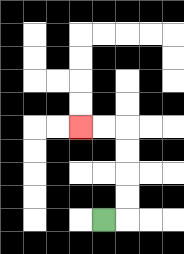{'start': '[4, 9]', 'end': '[3, 5]', 'path_directions': 'R,U,U,U,U,L,L', 'path_coordinates': '[[4, 9], [5, 9], [5, 8], [5, 7], [5, 6], [5, 5], [4, 5], [3, 5]]'}